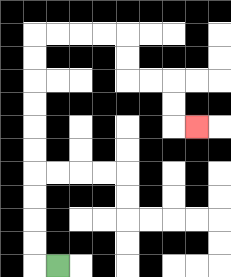{'start': '[2, 11]', 'end': '[8, 5]', 'path_directions': 'L,U,U,U,U,U,U,U,U,U,U,R,R,R,R,D,D,R,R,D,D,R', 'path_coordinates': '[[2, 11], [1, 11], [1, 10], [1, 9], [1, 8], [1, 7], [1, 6], [1, 5], [1, 4], [1, 3], [1, 2], [1, 1], [2, 1], [3, 1], [4, 1], [5, 1], [5, 2], [5, 3], [6, 3], [7, 3], [7, 4], [7, 5], [8, 5]]'}